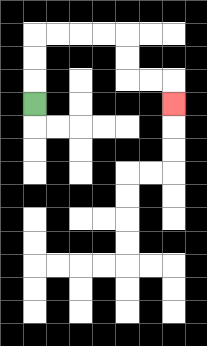{'start': '[1, 4]', 'end': '[7, 4]', 'path_directions': 'U,U,U,R,R,R,R,D,D,R,R,D', 'path_coordinates': '[[1, 4], [1, 3], [1, 2], [1, 1], [2, 1], [3, 1], [4, 1], [5, 1], [5, 2], [5, 3], [6, 3], [7, 3], [7, 4]]'}